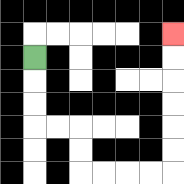{'start': '[1, 2]', 'end': '[7, 1]', 'path_directions': 'D,D,D,R,R,D,D,R,R,R,R,U,U,U,U,U,U', 'path_coordinates': '[[1, 2], [1, 3], [1, 4], [1, 5], [2, 5], [3, 5], [3, 6], [3, 7], [4, 7], [5, 7], [6, 7], [7, 7], [7, 6], [7, 5], [7, 4], [7, 3], [7, 2], [7, 1]]'}